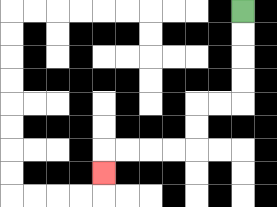{'start': '[10, 0]', 'end': '[4, 7]', 'path_directions': 'D,D,D,D,L,L,D,D,L,L,L,L,D', 'path_coordinates': '[[10, 0], [10, 1], [10, 2], [10, 3], [10, 4], [9, 4], [8, 4], [8, 5], [8, 6], [7, 6], [6, 6], [5, 6], [4, 6], [4, 7]]'}